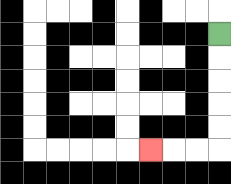{'start': '[9, 1]', 'end': '[6, 6]', 'path_directions': 'D,D,D,D,D,L,L,L', 'path_coordinates': '[[9, 1], [9, 2], [9, 3], [9, 4], [9, 5], [9, 6], [8, 6], [7, 6], [6, 6]]'}